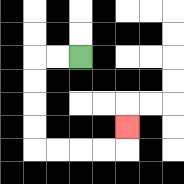{'start': '[3, 2]', 'end': '[5, 5]', 'path_directions': 'L,L,D,D,D,D,R,R,R,R,U', 'path_coordinates': '[[3, 2], [2, 2], [1, 2], [1, 3], [1, 4], [1, 5], [1, 6], [2, 6], [3, 6], [4, 6], [5, 6], [5, 5]]'}